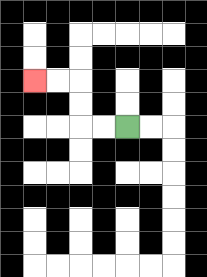{'start': '[5, 5]', 'end': '[1, 3]', 'path_directions': 'L,L,U,U,L,L', 'path_coordinates': '[[5, 5], [4, 5], [3, 5], [3, 4], [3, 3], [2, 3], [1, 3]]'}